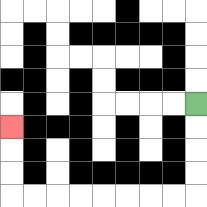{'start': '[8, 4]', 'end': '[0, 5]', 'path_directions': 'D,D,D,D,L,L,L,L,L,L,L,L,U,U,U', 'path_coordinates': '[[8, 4], [8, 5], [8, 6], [8, 7], [8, 8], [7, 8], [6, 8], [5, 8], [4, 8], [3, 8], [2, 8], [1, 8], [0, 8], [0, 7], [0, 6], [0, 5]]'}